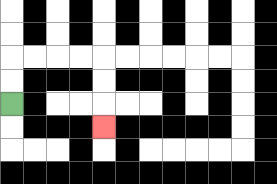{'start': '[0, 4]', 'end': '[4, 5]', 'path_directions': 'U,U,R,R,R,R,D,D,D', 'path_coordinates': '[[0, 4], [0, 3], [0, 2], [1, 2], [2, 2], [3, 2], [4, 2], [4, 3], [4, 4], [4, 5]]'}